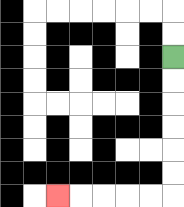{'start': '[7, 2]', 'end': '[2, 8]', 'path_directions': 'D,D,D,D,D,D,L,L,L,L,L', 'path_coordinates': '[[7, 2], [7, 3], [7, 4], [7, 5], [7, 6], [7, 7], [7, 8], [6, 8], [5, 8], [4, 8], [3, 8], [2, 8]]'}